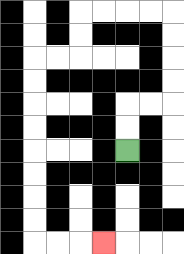{'start': '[5, 6]', 'end': '[4, 10]', 'path_directions': 'U,U,R,R,U,U,U,U,L,L,L,L,D,D,L,L,D,D,D,D,D,D,D,D,R,R,R', 'path_coordinates': '[[5, 6], [5, 5], [5, 4], [6, 4], [7, 4], [7, 3], [7, 2], [7, 1], [7, 0], [6, 0], [5, 0], [4, 0], [3, 0], [3, 1], [3, 2], [2, 2], [1, 2], [1, 3], [1, 4], [1, 5], [1, 6], [1, 7], [1, 8], [1, 9], [1, 10], [2, 10], [3, 10], [4, 10]]'}